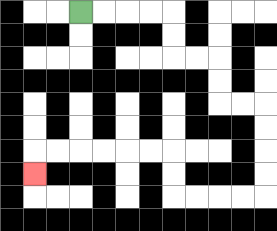{'start': '[3, 0]', 'end': '[1, 7]', 'path_directions': 'R,R,R,R,D,D,R,R,D,D,R,R,D,D,D,D,L,L,L,L,U,U,L,L,L,L,L,L,D', 'path_coordinates': '[[3, 0], [4, 0], [5, 0], [6, 0], [7, 0], [7, 1], [7, 2], [8, 2], [9, 2], [9, 3], [9, 4], [10, 4], [11, 4], [11, 5], [11, 6], [11, 7], [11, 8], [10, 8], [9, 8], [8, 8], [7, 8], [7, 7], [7, 6], [6, 6], [5, 6], [4, 6], [3, 6], [2, 6], [1, 6], [1, 7]]'}